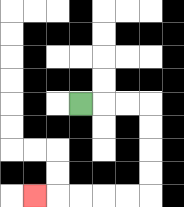{'start': '[3, 4]', 'end': '[1, 8]', 'path_directions': 'R,R,R,D,D,D,D,L,L,L,L,L', 'path_coordinates': '[[3, 4], [4, 4], [5, 4], [6, 4], [6, 5], [6, 6], [6, 7], [6, 8], [5, 8], [4, 8], [3, 8], [2, 8], [1, 8]]'}